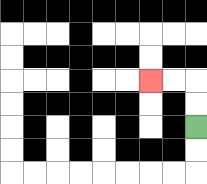{'start': '[8, 5]', 'end': '[6, 3]', 'path_directions': 'U,U,L,L', 'path_coordinates': '[[8, 5], [8, 4], [8, 3], [7, 3], [6, 3]]'}